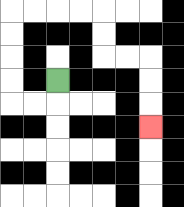{'start': '[2, 3]', 'end': '[6, 5]', 'path_directions': 'D,L,L,U,U,U,U,R,R,R,R,D,D,R,R,D,D,D', 'path_coordinates': '[[2, 3], [2, 4], [1, 4], [0, 4], [0, 3], [0, 2], [0, 1], [0, 0], [1, 0], [2, 0], [3, 0], [4, 0], [4, 1], [4, 2], [5, 2], [6, 2], [6, 3], [6, 4], [6, 5]]'}